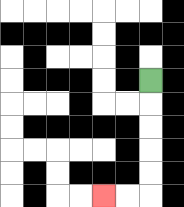{'start': '[6, 3]', 'end': '[4, 8]', 'path_directions': 'D,D,D,D,D,L,L', 'path_coordinates': '[[6, 3], [6, 4], [6, 5], [6, 6], [6, 7], [6, 8], [5, 8], [4, 8]]'}